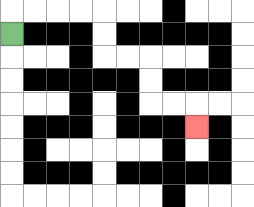{'start': '[0, 1]', 'end': '[8, 5]', 'path_directions': 'U,R,R,R,R,D,D,R,R,D,D,R,R,D', 'path_coordinates': '[[0, 1], [0, 0], [1, 0], [2, 0], [3, 0], [4, 0], [4, 1], [4, 2], [5, 2], [6, 2], [6, 3], [6, 4], [7, 4], [8, 4], [8, 5]]'}